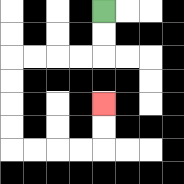{'start': '[4, 0]', 'end': '[4, 4]', 'path_directions': 'D,D,L,L,L,L,D,D,D,D,R,R,R,R,U,U', 'path_coordinates': '[[4, 0], [4, 1], [4, 2], [3, 2], [2, 2], [1, 2], [0, 2], [0, 3], [0, 4], [0, 5], [0, 6], [1, 6], [2, 6], [3, 6], [4, 6], [4, 5], [4, 4]]'}